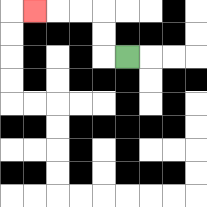{'start': '[5, 2]', 'end': '[1, 0]', 'path_directions': 'L,U,U,L,L,L', 'path_coordinates': '[[5, 2], [4, 2], [4, 1], [4, 0], [3, 0], [2, 0], [1, 0]]'}